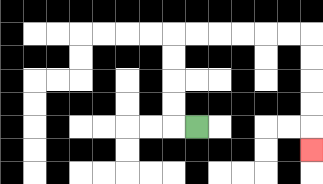{'start': '[8, 5]', 'end': '[13, 6]', 'path_directions': 'L,U,U,U,U,R,R,R,R,R,R,D,D,D,D,D', 'path_coordinates': '[[8, 5], [7, 5], [7, 4], [7, 3], [7, 2], [7, 1], [8, 1], [9, 1], [10, 1], [11, 1], [12, 1], [13, 1], [13, 2], [13, 3], [13, 4], [13, 5], [13, 6]]'}